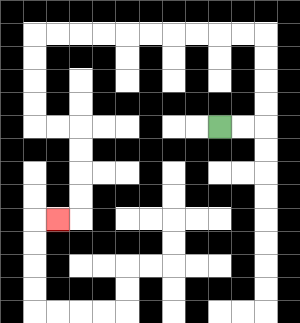{'start': '[9, 5]', 'end': '[2, 9]', 'path_directions': 'R,R,U,U,U,U,L,L,L,L,L,L,L,L,L,L,D,D,D,D,R,R,D,D,D,D,L', 'path_coordinates': '[[9, 5], [10, 5], [11, 5], [11, 4], [11, 3], [11, 2], [11, 1], [10, 1], [9, 1], [8, 1], [7, 1], [6, 1], [5, 1], [4, 1], [3, 1], [2, 1], [1, 1], [1, 2], [1, 3], [1, 4], [1, 5], [2, 5], [3, 5], [3, 6], [3, 7], [3, 8], [3, 9], [2, 9]]'}